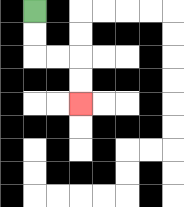{'start': '[1, 0]', 'end': '[3, 4]', 'path_directions': 'D,D,R,R,D,D', 'path_coordinates': '[[1, 0], [1, 1], [1, 2], [2, 2], [3, 2], [3, 3], [3, 4]]'}